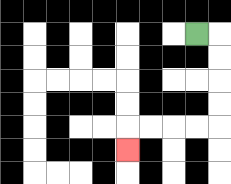{'start': '[8, 1]', 'end': '[5, 6]', 'path_directions': 'R,D,D,D,D,L,L,L,L,D', 'path_coordinates': '[[8, 1], [9, 1], [9, 2], [9, 3], [9, 4], [9, 5], [8, 5], [7, 5], [6, 5], [5, 5], [5, 6]]'}